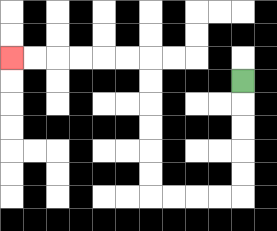{'start': '[10, 3]', 'end': '[0, 2]', 'path_directions': 'D,D,D,D,D,L,L,L,L,U,U,U,U,U,U,L,L,L,L,L,L', 'path_coordinates': '[[10, 3], [10, 4], [10, 5], [10, 6], [10, 7], [10, 8], [9, 8], [8, 8], [7, 8], [6, 8], [6, 7], [6, 6], [6, 5], [6, 4], [6, 3], [6, 2], [5, 2], [4, 2], [3, 2], [2, 2], [1, 2], [0, 2]]'}